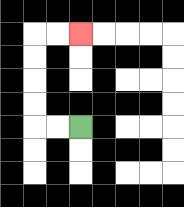{'start': '[3, 5]', 'end': '[3, 1]', 'path_directions': 'L,L,U,U,U,U,R,R', 'path_coordinates': '[[3, 5], [2, 5], [1, 5], [1, 4], [1, 3], [1, 2], [1, 1], [2, 1], [3, 1]]'}